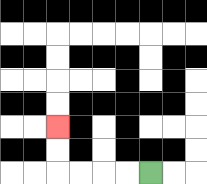{'start': '[6, 7]', 'end': '[2, 5]', 'path_directions': 'L,L,L,L,U,U', 'path_coordinates': '[[6, 7], [5, 7], [4, 7], [3, 7], [2, 7], [2, 6], [2, 5]]'}